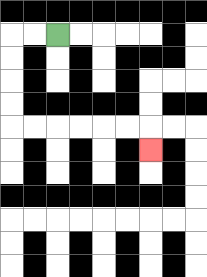{'start': '[2, 1]', 'end': '[6, 6]', 'path_directions': 'L,L,D,D,D,D,R,R,R,R,R,R,D', 'path_coordinates': '[[2, 1], [1, 1], [0, 1], [0, 2], [0, 3], [0, 4], [0, 5], [1, 5], [2, 5], [3, 5], [4, 5], [5, 5], [6, 5], [6, 6]]'}